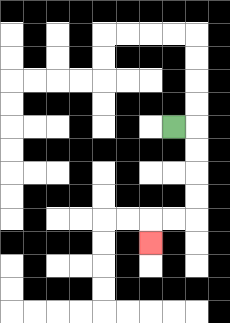{'start': '[7, 5]', 'end': '[6, 10]', 'path_directions': 'R,D,D,D,D,L,L,D', 'path_coordinates': '[[7, 5], [8, 5], [8, 6], [8, 7], [8, 8], [8, 9], [7, 9], [6, 9], [6, 10]]'}